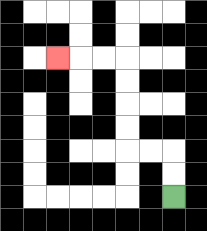{'start': '[7, 8]', 'end': '[2, 2]', 'path_directions': 'U,U,L,L,U,U,U,U,L,L,L', 'path_coordinates': '[[7, 8], [7, 7], [7, 6], [6, 6], [5, 6], [5, 5], [5, 4], [5, 3], [5, 2], [4, 2], [3, 2], [2, 2]]'}